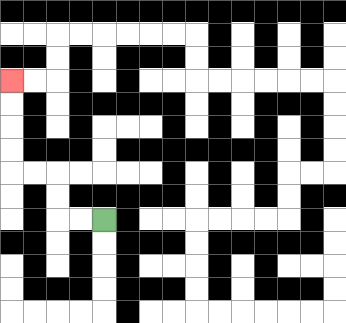{'start': '[4, 9]', 'end': '[0, 3]', 'path_directions': 'L,L,U,U,L,L,U,U,U,U', 'path_coordinates': '[[4, 9], [3, 9], [2, 9], [2, 8], [2, 7], [1, 7], [0, 7], [0, 6], [0, 5], [0, 4], [0, 3]]'}